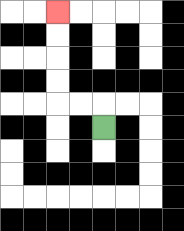{'start': '[4, 5]', 'end': '[2, 0]', 'path_directions': 'U,L,L,U,U,U,U', 'path_coordinates': '[[4, 5], [4, 4], [3, 4], [2, 4], [2, 3], [2, 2], [2, 1], [2, 0]]'}